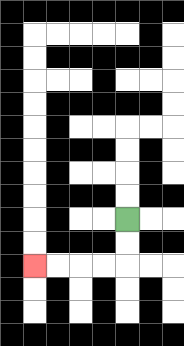{'start': '[5, 9]', 'end': '[1, 11]', 'path_directions': 'D,D,L,L,L,L', 'path_coordinates': '[[5, 9], [5, 10], [5, 11], [4, 11], [3, 11], [2, 11], [1, 11]]'}